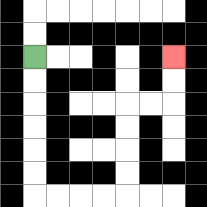{'start': '[1, 2]', 'end': '[7, 2]', 'path_directions': 'D,D,D,D,D,D,R,R,R,R,U,U,U,U,R,R,U,U', 'path_coordinates': '[[1, 2], [1, 3], [1, 4], [1, 5], [1, 6], [1, 7], [1, 8], [2, 8], [3, 8], [4, 8], [5, 8], [5, 7], [5, 6], [5, 5], [5, 4], [6, 4], [7, 4], [7, 3], [7, 2]]'}